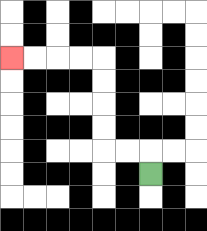{'start': '[6, 7]', 'end': '[0, 2]', 'path_directions': 'U,L,L,U,U,U,U,L,L,L,L', 'path_coordinates': '[[6, 7], [6, 6], [5, 6], [4, 6], [4, 5], [4, 4], [4, 3], [4, 2], [3, 2], [2, 2], [1, 2], [0, 2]]'}